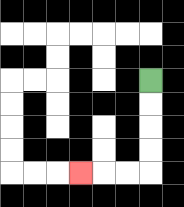{'start': '[6, 3]', 'end': '[3, 7]', 'path_directions': 'D,D,D,D,L,L,L', 'path_coordinates': '[[6, 3], [6, 4], [6, 5], [6, 6], [6, 7], [5, 7], [4, 7], [3, 7]]'}